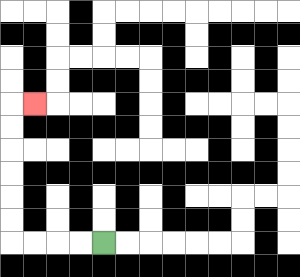{'start': '[4, 10]', 'end': '[1, 4]', 'path_directions': 'L,L,L,L,U,U,U,U,U,U,R', 'path_coordinates': '[[4, 10], [3, 10], [2, 10], [1, 10], [0, 10], [0, 9], [0, 8], [0, 7], [0, 6], [0, 5], [0, 4], [1, 4]]'}